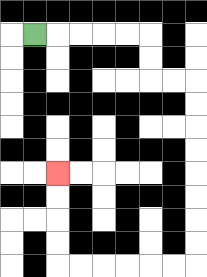{'start': '[1, 1]', 'end': '[2, 7]', 'path_directions': 'R,R,R,R,R,D,D,R,R,D,D,D,D,D,D,D,D,L,L,L,L,L,L,U,U,U,U', 'path_coordinates': '[[1, 1], [2, 1], [3, 1], [4, 1], [5, 1], [6, 1], [6, 2], [6, 3], [7, 3], [8, 3], [8, 4], [8, 5], [8, 6], [8, 7], [8, 8], [8, 9], [8, 10], [8, 11], [7, 11], [6, 11], [5, 11], [4, 11], [3, 11], [2, 11], [2, 10], [2, 9], [2, 8], [2, 7]]'}